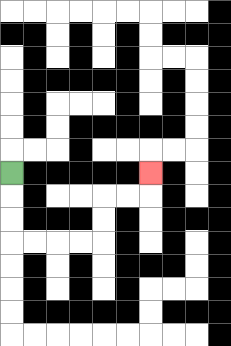{'start': '[0, 7]', 'end': '[6, 7]', 'path_directions': 'D,D,D,R,R,R,R,U,U,R,R,U', 'path_coordinates': '[[0, 7], [0, 8], [0, 9], [0, 10], [1, 10], [2, 10], [3, 10], [4, 10], [4, 9], [4, 8], [5, 8], [6, 8], [6, 7]]'}